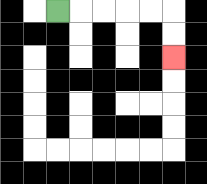{'start': '[2, 0]', 'end': '[7, 2]', 'path_directions': 'R,R,R,R,R,D,D', 'path_coordinates': '[[2, 0], [3, 0], [4, 0], [5, 0], [6, 0], [7, 0], [7, 1], [7, 2]]'}